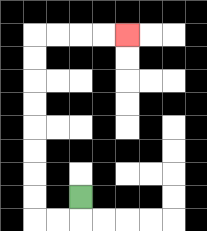{'start': '[3, 8]', 'end': '[5, 1]', 'path_directions': 'D,L,L,U,U,U,U,U,U,U,U,R,R,R,R', 'path_coordinates': '[[3, 8], [3, 9], [2, 9], [1, 9], [1, 8], [1, 7], [1, 6], [1, 5], [1, 4], [1, 3], [1, 2], [1, 1], [2, 1], [3, 1], [4, 1], [5, 1]]'}